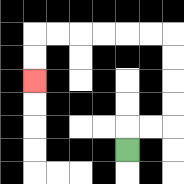{'start': '[5, 6]', 'end': '[1, 3]', 'path_directions': 'U,R,R,U,U,U,U,L,L,L,L,L,L,D,D', 'path_coordinates': '[[5, 6], [5, 5], [6, 5], [7, 5], [7, 4], [7, 3], [7, 2], [7, 1], [6, 1], [5, 1], [4, 1], [3, 1], [2, 1], [1, 1], [1, 2], [1, 3]]'}